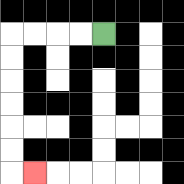{'start': '[4, 1]', 'end': '[1, 7]', 'path_directions': 'L,L,L,L,D,D,D,D,D,D,R', 'path_coordinates': '[[4, 1], [3, 1], [2, 1], [1, 1], [0, 1], [0, 2], [0, 3], [0, 4], [0, 5], [0, 6], [0, 7], [1, 7]]'}